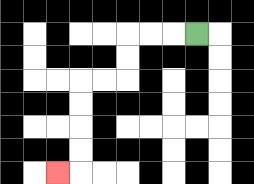{'start': '[8, 1]', 'end': '[2, 7]', 'path_directions': 'L,L,L,D,D,L,L,D,D,D,D,L', 'path_coordinates': '[[8, 1], [7, 1], [6, 1], [5, 1], [5, 2], [5, 3], [4, 3], [3, 3], [3, 4], [3, 5], [3, 6], [3, 7], [2, 7]]'}